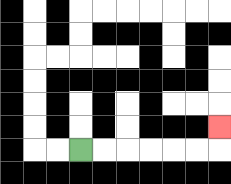{'start': '[3, 6]', 'end': '[9, 5]', 'path_directions': 'R,R,R,R,R,R,U', 'path_coordinates': '[[3, 6], [4, 6], [5, 6], [6, 6], [7, 6], [8, 6], [9, 6], [9, 5]]'}